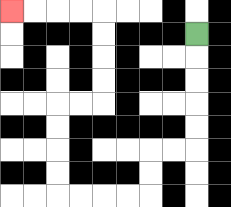{'start': '[8, 1]', 'end': '[0, 0]', 'path_directions': 'D,D,D,D,D,L,L,D,D,L,L,L,L,U,U,U,U,R,R,U,U,U,U,L,L,L,L', 'path_coordinates': '[[8, 1], [8, 2], [8, 3], [8, 4], [8, 5], [8, 6], [7, 6], [6, 6], [6, 7], [6, 8], [5, 8], [4, 8], [3, 8], [2, 8], [2, 7], [2, 6], [2, 5], [2, 4], [3, 4], [4, 4], [4, 3], [4, 2], [4, 1], [4, 0], [3, 0], [2, 0], [1, 0], [0, 0]]'}